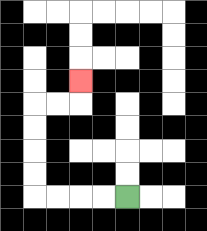{'start': '[5, 8]', 'end': '[3, 3]', 'path_directions': 'L,L,L,L,U,U,U,U,R,R,U', 'path_coordinates': '[[5, 8], [4, 8], [3, 8], [2, 8], [1, 8], [1, 7], [1, 6], [1, 5], [1, 4], [2, 4], [3, 4], [3, 3]]'}